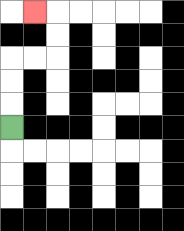{'start': '[0, 5]', 'end': '[1, 0]', 'path_directions': 'U,U,U,R,R,U,U,L', 'path_coordinates': '[[0, 5], [0, 4], [0, 3], [0, 2], [1, 2], [2, 2], [2, 1], [2, 0], [1, 0]]'}